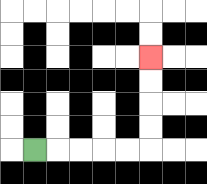{'start': '[1, 6]', 'end': '[6, 2]', 'path_directions': 'R,R,R,R,R,U,U,U,U', 'path_coordinates': '[[1, 6], [2, 6], [3, 6], [4, 6], [5, 6], [6, 6], [6, 5], [6, 4], [6, 3], [6, 2]]'}